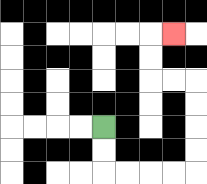{'start': '[4, 5]', 'end': '[7, 1]', 'path_directions': 'D,D,R,R,R,R,U,U,U,U,L,L,U,U,R', 'path_coordinates': '[[4, 5], [4, 6], [4, 7], [5, 7], [6, 7], [7, 7], [8, 7], [8, 6], [8, 5], [8, 4], [8, 3], [7, 3], [6, 3], [6, 2], [6, 1], [7, 1]]'}